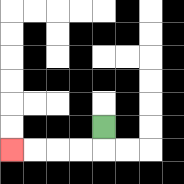{'start': '[4, 5]', 'end': '[0, 6]', 'path_directions': 'D,L,L,L,L', 'path_coordinates': '[[4, 5], [4, 6], [3, 6], [2, 6], [1, 6], [0, 6]]'}